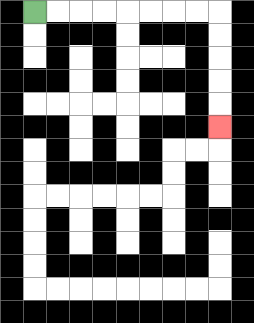{'start': '[1, 0]', 'end': '[9, 5]', 'path_directions': 'R,R,R,R,R,R,R,R,D,D,D,D,D', 'path_coordinates': '[[1, 0], [2, 0], [3, 0], [4, 0], [5, 0], [6, 0], [7, 0], [8, 0], [9, 0], [9, 1], [9, 2], [9, 3], [9, 4], [9, 5]]'}